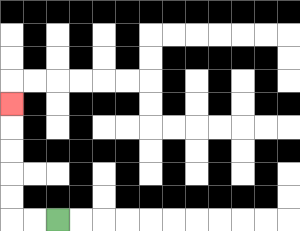{'start': '[2, 9]', 'end': '[0, 4]', 'path_directions': 'L,L,U,U,U,U,U', 'path_coordinates': '[[2, 9], [1, 9], [0, 9], [0, 8], [0, 7], [0, 6], [0, 5], [0, 4]]'}